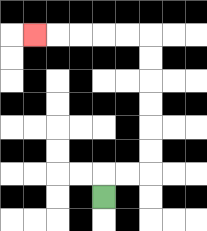{'start': '[4, 8]', 'end': '[1, 1]', 'path_directions': 'U,R,R,U,U,U,U,U,U,L,L,L,L,L', 'path_coordinates': '[[4, 8], [4, 7], [5, 7], [6, 7], [6, 6], [6, 5], [6, 4], [6, 3], [6, 2], [6, 1], [5, 1], [4, 1], [3, 1], [2, 1], [1, 1]]'}